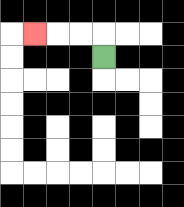{'start': '[4, 2]', 'end': '[1, 1]', 'path_directions': 'U,L,L,L', 'path_coordinates': '[[4, 2], [4, 1], [3, 1], [2, 1], [1, 1]]'}